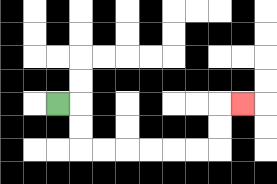{'start': '[2, 4]', 'end': '[10, 4]', 'path_directions': 'R,D,D,R,R,R,R,R,R,U,U,R', 'path_coordinates': '[[2, 4], [3, 4], [3, 5], [3, 6], [4, 6], [5, 6], [6, 6], [7, 6], [8, 6], [9, 6], [9, 5], [9, 4], [10, 4]]'}